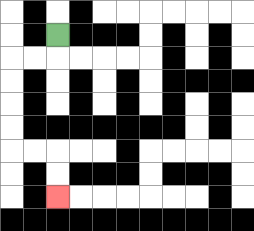{'start': '[2, 1]', 'end': '[2, 8]', 'path_directions': 'D,L,L,D,D,D,D,R,R,D,D', 'path_coordinates': '[[2, 1], [2, 2], [1, 2], [0, 2], [0, 3], [0, 4], [0, 5], [0, 6], [1, 6], [2, 6], [2, 7], [2, 8]]'}